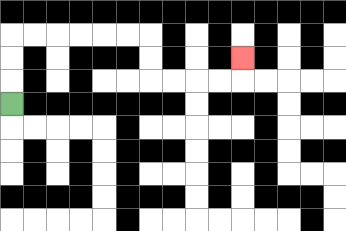{'start': '[0, 4]', 'end': '[10, 2]', 'path_directions': 'U,U,U,R,R,R,R,R,R,D,D,R,R,R,R,U', 'path_coordinates': '[[0, 4], [0, 3], [0, 2], [0, 1], [1, 1], [2, 1], [3, 1], [4, 1], [5, 1], [6, 1], [6, 2], [6, 3], [7, 3], [8, 3], [9, 3], [10, 3], [10, 2]]'}